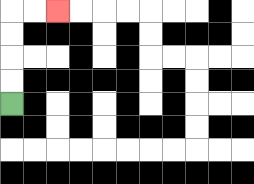{'start': '[0, 4]', 'end': '[2, 0]', 'path_directions': 'U,U,U,U,R,R', 'path_coordinates': '[[0, 4], [0, 3], [0, 2], [0, 1], [0, 0], [1, 0], [2, 0]]'}